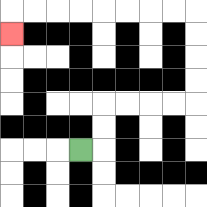{'start': '[3, 6]', 'end': '[0, 1]', 'path_directions': 'R,U,U,R,R,R,R,U,U,U,U,L,L,L,L,L,L,L,L,D', 'path_coordinates': '[[3, 6], [4, 6], [4, 5], [4, 4], [5, 4], [6, 4], [7, 4], [8, 4], [8, 3], [8, 2], [8, 1], [8, 0], [7, 0], [6, 0], [5, 0], [4, 0], [3, 0], [2, 0], [1, 0], [0, 0], [0, 1]]'}